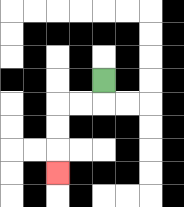{'start': '[4, 3]', 'end': '[2, 7]', 'path_directions': 'D,L,L,D,D,D', 'path_coordinates': '[[4, 3], [4, 4], [3, 4], [2, 4], [2, 5], [2, 6], [2, 7]]'}